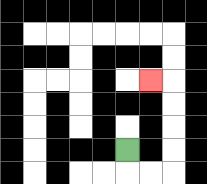{'start': '[5, 6]', 'end': '[6, 3]', 'path_directions': 'D,R,R,U,U,U,U,L', 'path_coordinates': '[[5, 6], [5, 7], [6, 7], [7, 7], [7, 6], [7, 5], [7, 4], [7, 3], [6, 3]]'}